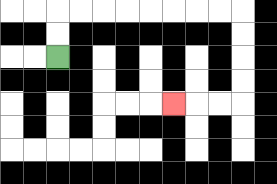{'start': '[2, 2]', 'end': '[7, 4]', 'path_directions': 'U,U,R,R,R,R,R,R,R,R,D,D,D,D,L,L,L', 'path_coordinates': '[[2, 2], [2, 1], [2, 0], [3, 0], [4, 0], [5, 0], [6, 0], [7, 0], [8, 0], [9, 0], [10, 0], [10, 1], [10, 2], [10, 3], [10, 4], [9, 4], [8, 4], [7, 4]]'}